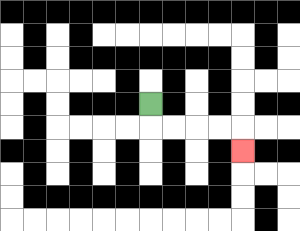{'start': '[6, 4]', 'end': '[10, 6]', 'path_directions': 'D,R,R,R,R,D', 'path_coordinates': '[[6, 4], [6, 5], [7, 5], [8, 5], [9, 5], [10, 5], [10, 6]]'}